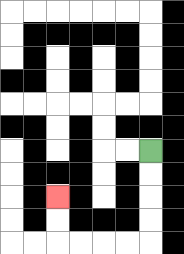{'start': '[6, 6]', 'end': '[2, 8]', 'path_directions': 'D,D,D,D,L,L,L,L,U,U', 'path_coordinates': '[[6, 6], [6, 7], [6, 8], [6, 9], [6, 10], [5, 10], [4, 10], [3, 10], [2, 10], [2, 9], [2, 8]]'}